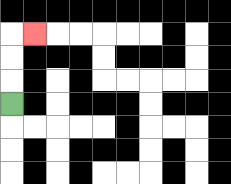{'start': '[0, 4]', 'end': '[1, 1]', 'path_directions': 'U,U,U,R', 'path_coordinates': '[[0, 4], [0, 3], [0, 2], [0, 1], [1, 1]]'}